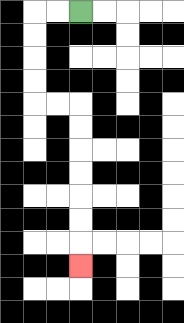{'start': '[3, 0]', 'end': '[3, 11]', 'path_directions': 'L,L,D,D,D,D,R,R,D,D,D,D,D,D,D', 'path_coordinates': '[[3, 0], [2, 0], [1, 0], [1, 1], [1, 2], [1, 3], [1, 4], [2, 4], [3, 4], [3, 5], [3, 6], [3, 7], [3, 8], [3, 9], [3, 10], [3, 11]]'}